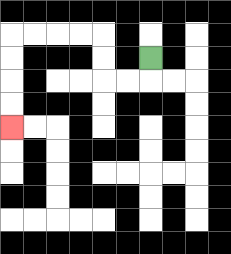{'start': '[6, 2]', 'end': '[0, 5]', 'path_directions': 'D,L,L,U,U,L,L,L,L,D,D,D,D', 'path_coordinates': '[[6, 2], [6, 3], [5, 3], [4, 3], [4, 2], [4, 1], [3, 1], [2, 1], [1, 1], [0, 1], [0, 2], [0, 3], [0, 4], [0, 5]]'}